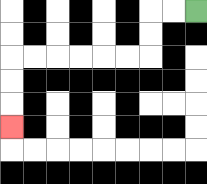{'start': '[8, 0]', 'end': '[0, 5]', 'path_directions': 'L,L,D,D,L,L,L,L,L,L,D,D,D', 'path_coordinates': '[[8, 0], [7, 0], [6, 0], [6, 1], [6, 2], [5, 2], [4, 2], [3, 2], [2, 2], [1, 2], [0, 2], [0, 3], [0, 4], [0, 5]]'}